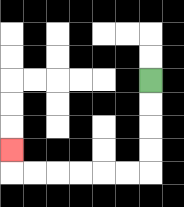{'start': '[6, 3]', 'end': '[0, 6]', 'path_directions': 'D,D,D,D,L,L,L,L,L,L,U', 'path_coordinates': '[[6, 3], [6, 4], [6, 5], [6, 6], [6, 7], [5, 7], [4, 7], [3, 7], [2, 7], [1, 7], [0, 7], [0, 6]]'}